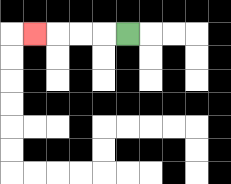{'start': '[5, 1]', 'end': '[1, 1]', 'path_directions': 'L,L,L,L', 'path_coordinates': '[[5, 1], [4, 1], [3, 1], [2, 1], [1, 1]]'}